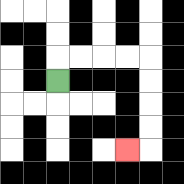{'start': '[2, 3]', 'end': '[5, 6]', 'path_directions': 'U,R,R,R,R,D,D,D,D,L', 'path_coordinates': '[[2, 3], [2, 2], [3, 2], [4, 2], [5, 2], [6, 2], [6, 3], [6, 4], [6, 5], [6, 6], [5, 6]]'}